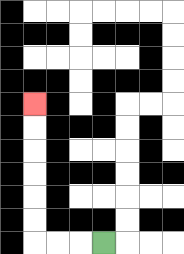{'start': '[4, 10]', 'end': '[1, 4]', 'path_directions': 'L,L,L,U,U,U,U,U,U', 'path_coordinates': '[[4, 10], [3, 10], [2, 10], [1, 10], [1, 9], [1, 8], [1, 7], [1, 6], [1, 5], [1, 4]]'}